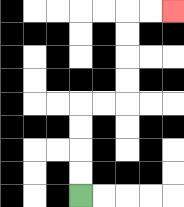{'start': '[3, 8]', 'end': '[7, 0]', 'path_directions': 'U,U,U,U,R,R,U,U,U,U,R,R', 'path_coordinates': '[[3, 8], [3, 7], [3, 6], [3, 5], [3, 4], [4, 4], [5, 4], [5, 3], [5, 2], [5, 1], [5, 0], [6, 0], [7, 0]]'}